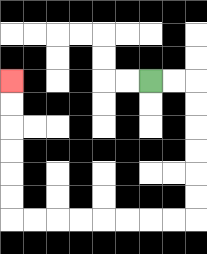{'start': '[6, 3]', 'end': '[0, 3]', 'path_directions': 'R,R,D,D,D,D,D,D,L,L,L,L,L,L,L,L,U,U,U,U,U,U', 'path_coordinates': '[[6, 3], [7, 3], [8, 3], [8, 4], [8, 5], [8, 6], [8, 7], [8, 8], [8, 9], [7, 9], [6, 9], [5, 9], [4, 9], [3, 9], [2, 9], [1, 9], [0, 9], [0, 8], [0, 7], [0, 6], [0, 5], [0, 4], [0, 3]]'}